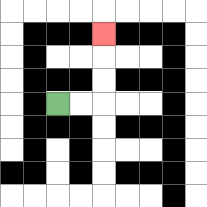{'start': '[2, 4]', 'end': '[4, 1]', 'path_directions': 'R,R,U,U,U', 'path_coordinates': '[[2, 4], [3, 4], [4, 4], [4, 3], [4, 2], [4, 1]]'}